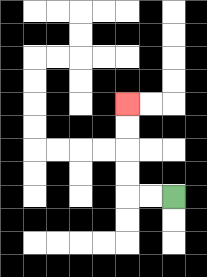{'start': '[7, 8]', 'end': '[5, 4]', 'path_directions': 'L,L,U,U,U,U', 'path_coordinates': '[[7, 8], [6, 8], [5, 8], [5, 7], [5, 6], [5, 5], [5, 4]]'}